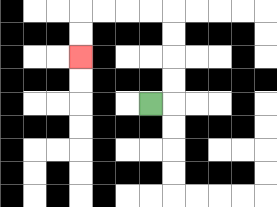{'start': '[6, 4]', 'end': '[3, 2]', 'path_directions': 'R,U,U,U,U,L,L,L,L,D,D', 'path_coordinates': '[[6, 4], [7, 4], [7, 3], [7, 2], [7, 1], [7, 0], [6, 0], [5, 0], [4, 0], [3, 0], [3, 1], [3, 2]]'}